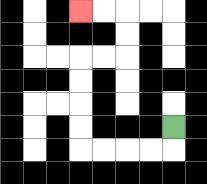{'start': '[7, 5]', 'end': '[3, 0]', 'path_directions': 'D,L,L,L,L,U,U,U,U,R,R,U,U,L,L', 'path_coordinates': '[[7, 5], [7, 6], [6, 6], [5, 6], [4, 6], [3, 6], [3, 5], [3, 4], [3, 3], [3, 2], [4, 2], [5, 2], [5, 1], [5, 0], [4, 0], [3, 0]]'}